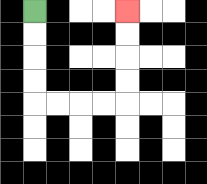{'start': '[1, 0]', 'end': '[5, 0]', 'path_directions': 'D,D,D,D,R,R,R,R,U,U,U,U', 'path_coordinates': '[[1, 0], [1, 1], [1, 2], [1, 3], [1, 4], [2, 4], [3, 4], [4, 4], [5, 4], [5, 3], [5, 2], [5, 1], [5, 0]]'}